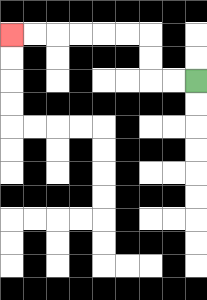{'start': '[8, 3]', 'end': '[0, 1]', 'path_directions': 'L,L,U,U,L,L,L,L,L,L', 'path_coordinates': '[[8, 3], [7, 3], [6, 3], [6, 2], [6, 1], [5, 1], [4, 1], [3, 1], [2, 1], [1, 1], [0, 1]]'}